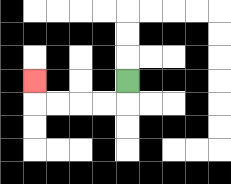{'start': '[5, 3]', 'end': '[1, 3]', 'path_directions': 'D,L,L,L,L,U', 'path_coordinates': '[[5, 3], [5, 4], [4, 4], [3, 4], [2, 4], [1, 4], [1, 3]]'}